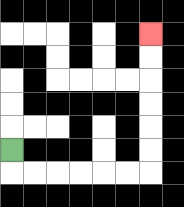{'start': '[0, 6]', 'end': '[6, 1]', 'path_directions': 'D,R,R,R,R,R,R,U,U,U,U,U,U', 'path_coordinates': '[[0, 6], [0, 7], [1, 7], [2, 7], [3, 7], [4, 7], [5, 7], [6, 7], [6, 6], [6, 5], [6, 4], [6, 3], [6, 2], [6, 1]]'}